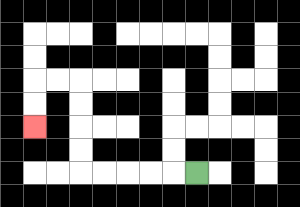{'start': '[8, 7]', 'end': '[1, 5]', 'path_directions': 'L,L,L,L,L,U,U,U,U,L,L,D,D', 'path_coordinates': '[[8, 7], [7, 7], [6, 7], [5, 7], [4, 7], [3, 7], [3, 6], [3, 5], [3, 4], [3, 3], [2, 3], [1, 3], [1, 4], [1, 5]]'}